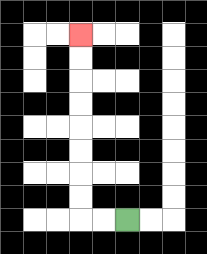{'start': '[5, 9]', 'end': '[3, 1]', 'path_directions': 'L,L,U,U,U,U,U,U,U,U', 'path_coordinates': '[[5, 9], [4, 9], [3, 9], [3, 8], [3, 7], [3, 6], [3, 5], [3, 4], [3, 3], [3, 2], [3, 1]]'}